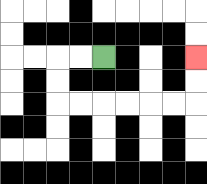{'start': '[4, 2]', 'end': '[8, 2]', 'path_directions': 'L,L,D,D,R,R,R,R,R,R,U,U', 'path_coordinates': '[[4, 2], [3, 2], [2, 2], [2, 3], [2, 4], [3, 4], [4, 4], [5, 4], [6, 4], [7, 4], [8, 4], [8, 3], [8, 2]]'}